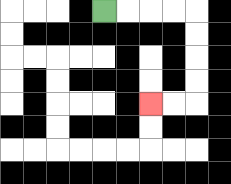{'start': '[4, 0]', 'end': '[6, 4]', 'path_directions': 'R,R,R,R,D,D,D,D,L,L', 'path_coordinates': '[[4, 0], [5, 0], [6, 0], [7, 0], [8, 0], [8, 1], [8, 2], [8, 3], [8, 4], [7, 4], [6, 4]]'}